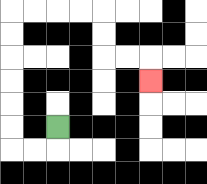{'start': '[2, 5]', 'end': '[6, 3]', 'path_directions': 'D,L,L,U,U,U,U,U,U,R,R,R,R,D,D,R,R,D', 'path_coordinates': '[[2, 5], [2, 6], [1, 6], [0, 6], [0, 5], [0, 4], [0, 3], [0, 2], [0, 1], [0, 0], [1, 0], [2, 0], [3, 0], [4, 0], [4, 1], [4, 2], [5, 2], [6, 2], [6, 3]]'}